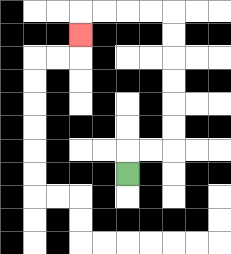{'start': '[5, 7]', 'end': '[3, 1]', 'path_directions': 'U,R,R,U,U,U,U,U,U,L,L,L,L,D', 'path_coordinates': '[[5, 7], [5, 6], [6, 6], [7, 6], [7, 5], [7, 4], [7, 3], [7, 2], [7, 1], [7, 0], [6, 0], [5, 0], [4, 0], [3, 0], [3, 1]]'}